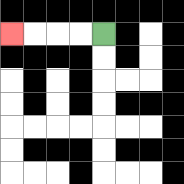{'start': '[4, 1]', 'end': '[0, 1]', 'path_directions': 'L,L,L,L', 'path_coordinates': '[[4, 1], [3, 1], [2, 1], [1, 1], [0, 1]]'}